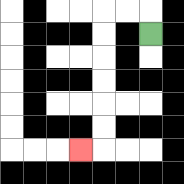{'start': '[6, 1]', 'end': '[3, 6]', 'path_directions': 'U,L,L,D,D,D,D,D,D,L', 'path_coordinates': '[[6, 1], [6, 0], [5, 0], [4, 0], [4, 1], [4, 2], [4, 3], [4, 4], [4, 5], [4, 6], [3, 6]]'}